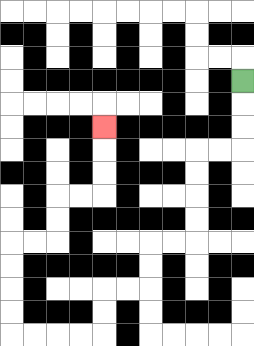{'start': '[10, 3]', 'end': '[4, 5]', 'path_directions': 'D,D,D,L,L,D,D,D,D,L,L,D,D,L,L,D,D,L,L,L,L,U,U,U,U,R,R,U,U,R,R,U,U,U', 'path_coordinates': '[[10, 3], [10, 4], [10, 5], [10, 6], [9, 6], [8, 6], [8, 7], [8, 8], [8, 9], [8, 10], [7, 10], [6, 10], [6, 11], [6, 12], [5, 12], [4, 12], [4, 13], [4, 14], [3, 14], [2, 14], [1, 14], [0, 14], [0, 13], [0, 12], [0, 11], [0, 10], [1, 10], [2, 10], [2, 9], [2, 8], [3, 8], [4, 8], [4, 7], [4, 6], [4, 5]]'}